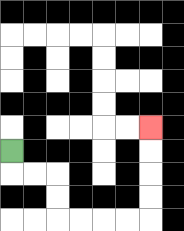{'start': '[0, 6]', 'end': '[6, 5]', 'path_directions': 'D,R,R,D,D,R,R,R,R,U,U,U,U', 'path_coordinates': '[[0, 6], [0, 7], [1, 7], [2, 7], [2, 8], [2, 9], [3, 9], [4, 9], [5, 9], [6, 9], [6, 8], [6, 7], [6, 6], [6, 5]]'}